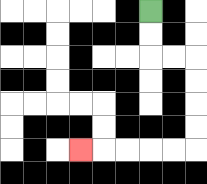{'start': '[6, 0]', 'end': '[3, 6]', 'path_directions': 'D,D,R,R,D,D,D,D,L,L,L,L,L', 'path_coordinates': '[[6, 0], [6, 1], [6, 2], [7, 2], [8, 2], [8, 3], [8, 4], [8, 5], [8, 6], [7, 6], [6, 6], [5, 6], [4, 6], [3, 6]]'}